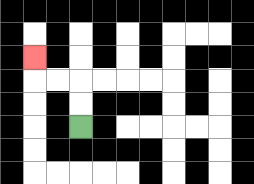{'start': '[3, 5]', 'end': '[1, 2]', 'path_directions': 'U,U,L,L,U', 'path_coordinates': '[[3, 5], [3, 4], [3, 3], [2, 3], [1, 3], [1, 2]]'}